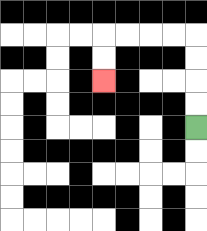{'start': '[8, 5]', 'end': '[4, 3]', 'path_directions': 'U,U,U,U,L,L,L,L,D,D', 'path_coordinates': '[[8, 5], [8, 4], [8, 3], [8, 2], [8, 1], [7, 1], [6, 1], [5, 1], [4, 1], [4, 2], [4, 3]]'}